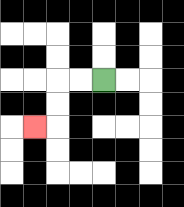{'start': '[4, 3]', 'end': '[1, 5]', 'path_directions': 'L,L,D,D,L', 'path_coordinates': '[[4, 3], [3, 3], [2, 3], [2, 4], [2, 5], [1, 5]]'}